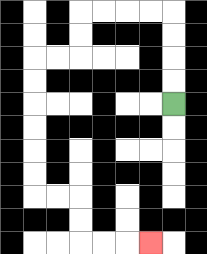{'start': '[7, 4]', 'end': '[6, 10]', 'path_directions': 'U,U,U,U,L,L,L,L,D,D,L,L,D,D,D,D,D,D,R,R,D,D,R,R,R', 'path_coordinates': '[[7, 4], [7, 3], [7, 2], [7, 1], [7, 0], [6, 0], [5, 0], [4, 0], [3, 0], [3, 1], [3, 2], [2, 2], [1, 2], [1, 3], [1, 4], [1, 5], [1, 6], [1, 7], [1, 8], [2, 8], [3, 8], [3, 9], [3, 10], [4, 10], [5, 10], [6, 10]]'}